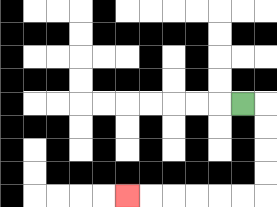{'start': '[10, 4]', 'end': '[5, 8]', 'path_directions': 'R,D,D,D,D,L,L,L,L,L,L', 'path_coordinates': '[[10, 4], [11, 4], [11, 5], [11, 6], [11, 7], [11, 8], [10, 8], [9, 8], [8, 8], [7, 8], [6, 8], [5, 8]]'}